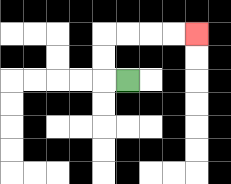{'start': '[5, 3]', 'end': '[8, 1]', 'path_directions': 'L,U,U,R,R,R,R', 'path_coordinates': '[[5, 3], [4, 3], [4, 2], [4, 1], [5, 1], [6, 1], [7, 1], [8, 1]]'}